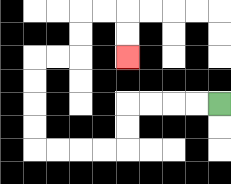{'start': '[9, 4]', 'end': '[5, 2]', 'path_directions': 'L,L,L,L,D,D,L,L,L,L,U,U,U,U,R,R,U,U,R,R,D,D', 'path_coordinates': '[[9, 4], [8, 4], [7, 4], [6, 4], [5, 4], [5, 5], [5, 6], [4, 6], [3, 6], [2, 6], [1, 6], [1, 5], [1, 4], [1, 3], [1, 2], [2, 2], [3, 2], [3, 1], [3, 0], [4, 0], [5, 0], [5, 1], [5, 2]]'}